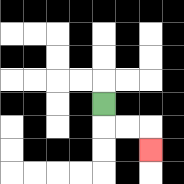{'start': '[4, 4]', 'end': '[6, 6]', 'path_directions': 'D,R,R,D', 'path_coordinates': '[[4, 4], [4, 5], [5, 5], [6, 5], [6, 6]]'}